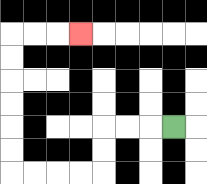{'start': '[7, 5]', 'end': '[3, 1]', 'path_directions': 'L,L,L,D,D,L,L,L,L,U,U,U,U,U,U,R,R,R', 'path_coordinates': '[[7, 5], [6, 5], [5, 5], [4, 5], [4, 6], [4, 7], [3, 7], [2, 7], [1, 7], [0, 7], [0, 6], [0, 5], [0, 4], [0, 3], [0, 2], [0, 1], [1, 1], [2, 1], [3, 1]]'}